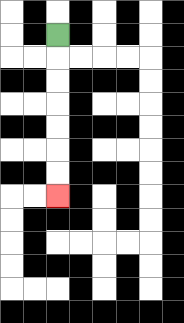{'start': '[2, 1]', 'end': '[2, 8]', 'path_directions': 'D,D,D,D,D,D,D', 'path_coordinates': '[[2, 1], [2, 2], [2, 3], [2, 4], [2, 5], [2, 6], [2, 7], [2, 8]]'}